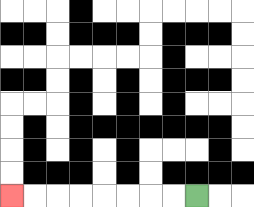{'start': '[8, 8]', 'end': '[0, 8]', 'path_directions': 'L,L,L,L,L,L,L,L', 'path_coordinates': '[[8, 8], [7, 8], [6, 8], [5, 8], [4, 8], [3, 8], [2, 8], [1, 8], [0, 8]]'}